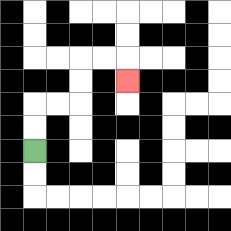{'start': '[1, 6]', 'end': '[5, 3]', 'path_directions': 'U,U,R,R,U,U,R,R,D', 'path_coordinates': '[[1, 6], [1, 5], [1, 4], [2, 4], [3, 4], [3, 3], [3, 2], [4, 2], [5, 2], [5, 3]]'}